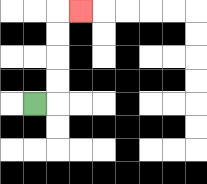{'start': '[1, 4]', 'end': '[3, 0]', 'path_directions': 'R,U,U,U,U,R', 'path_coordinates': '[[1, 4], [2, 4], [2, 3], [2, 2], [2, 1], [2, 0], [3, 0]]'}